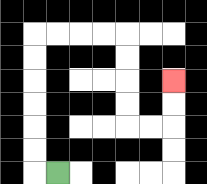{'start': '[2, 7]', 'end': '[7, 3]', 'path_directions': 'L,U,U,U,U,U,U,R,R,R,R,D,D,D,D,R,R,U,U', 'path_coordinates': '[[2, 7], [1, 7], [1, 6], [1, 5], [1, 4], [1, 3], [1, 2], [1, 1], [2, 1], [3, 1], [4, 1], [5, 1], [5, 2], [5, 3], [5, 4], [5, 5], [6, 5], [7, 5], [7, 4], [7, 3]]'}